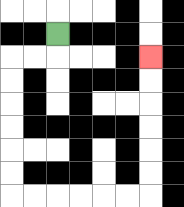{'start': '[2, 1]', 'end': '[6, 2]', 'path_directions': 'D,L,L,D,D,D,D,D,D,R,R,R,R,R,R,U,U,U,U,U,U', 'path_coordinates': '[[2, 1], [2, 2], [1, 2], [0, 2], [0, 3], [0, 4], [0, 5], [0, 6], [0, 7], [0, 8], [1, 8], [2, 8], [3, 8], [4, 8], [5, 8], [6, 8], [6, 7], [6, 6], [6, 5], [6, 4], [6, 3], [6, 2]]'}